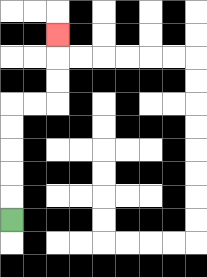{'start': '[0, 9]', 'end': '[2, 1]', 'path_directions': 'U,U,U,U,U,R,R,U,U,U', 'path_coordinates': '[[0, 9], [0, 8], [0, 7], [0, 6], [0, 5], [0, 4], [1, 4], [2, 4], [2, 3], [2, 2], [2, 1]]'}